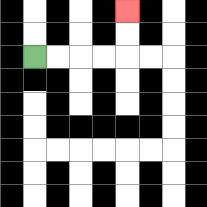{'start': '[1, 2]', 'end': '[5, 0]', 'path_directions': 'R,R,R,R,U,U', 'path_coordinates': '[[1, 2], [2, 2], [3, 2], [4, 2], [5, 2], [5, 1], [5, 0]]'}